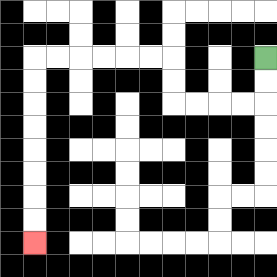{'start': '[11, 2]', 'end': '[1, 10]', 'path_directions': 'D,D,L,L,L,L,U,U,L,L,L,L,L,L,D,D,D,D,D,D,D,D', 'path_coordinates': '[[11, 2], [11, 3], [11, 4], [10, 4], [9, 4], [8, 4], [7, 4], [7, 3], [7, 2], [6, 2], [5, 2], [4, 2], [3, 2], [2, 2], [1, 2], [1, 3], [1, 4], [1, 5], [1, 6], [1, 7], [1, 8], [1, 9], [1, 10]]'}